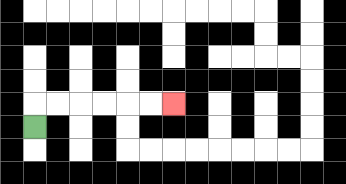{'start': '[1, 5]', 'end': '[7, 4]', 'path_directions': 'U,R,R,R,R,R,R', 'path_coordinates': '[[1, 5], [1, 4], [2, 4], [3, 4], [4, 4], [5, 4], [6, 4], [7, 4]]'}